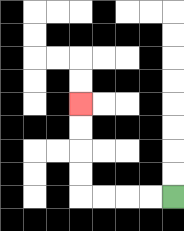{'start': '[7, 8]', 'end': '[3, 4]', 'path_directions': 'L,L,L,L,U,U,U,U', 'path_coordinates': '[[7, 8], [6, 8], [5, 8], [4, 8], [3, 8], [3, 7], [3, 6], [3, 5], [3, 4]]'}